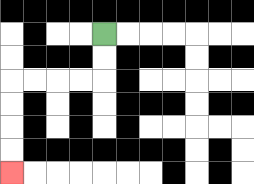{'start': '[4, 1]', 'end': '[0, 7]', 'path_directions': 'D,D,L,L,L,L,D,D,D,D', 'path_coordinates': '[[4, 1], [4, 2], [4, 3], [3, 3], [2, 3], [1, 3], [0, 3], [0, 4], [0, 5], [0, 6], [0, 7]]'}